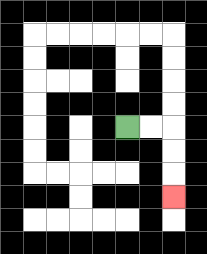{'start': '[5, 5]', 'end': '[7, 8]', 'path_directions': 'R,R,D,D,D', 'path_coordinates': '[[5, 5], [6, 5], [7, 5], [7, 6], [7, 7], [7, 8]]'}